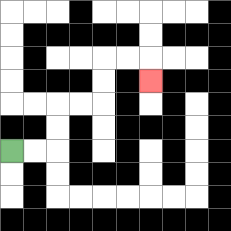{'start': '[0, 6]', 'end': '[6, 3]', 'path_directions': 'R,R,U,U,R,R,U,U,R,R,D', 'path_coordinates': '[[0, 6], [1, 6], [2, 6], [2, 5], [2, 4], [3, 4], [4, 4], [4, 3], [4, 2], [5, 2], [6, 2], [6, 3]]'}